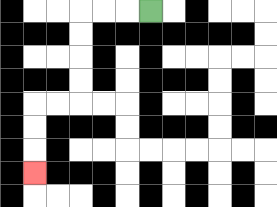{'start': '[6, 0]', 'end': '[1, 7]', 'path_directions': 'L,L,L,D,D,D,D,L,L,D,D,D', 'path_coordinates': '[[6, 0], [5, 0], [4, 0], [3, 0], [3, 1], [3, 2], [3, 3], [3, 4], [2, 4], [1, 4], [1, 5], [1, 6], [1, 7]]'}